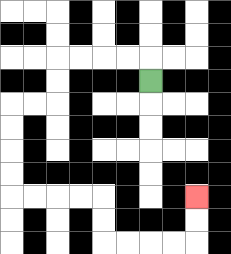{'start': '[6, 3]', 'end': '[8, 8]', 'path_directions': 'U,L,L,L,L,D,D,L,L,D,D,D,D,R,R,R,R,D,D,R,R,R,R,U,U', 'path_coordinates': '[[6, 3], [6, 2], [5, 2], [4, 2], [3, 2], [2, 2], [2, 3], [2, 4], [1, 4], [0, 4], [0, 5], [0, 6], [0, 7], [0, 8], [1, 8], [2, 8], [3, 8], [4, 8], [4, 9], [4, 10], [5, 10], [6, 10], [7, 10], [8, 10], [8, 9], [8, 8]]'}